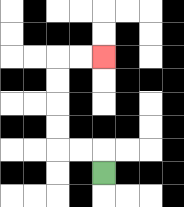{'start': '[4, 7]', 'end': '[4, 2]', 'path_directions': 'U,L,L,U,U,U,U,R,R', 'path_coordinates': '[[4, 7], [4, 6], [3, 6], [2, 6], [2, 5], [2, 4], [2, 3], [2, 2], [3, 2], [4, 2]]'}